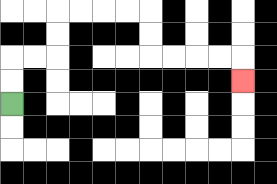{'start': '[0, 4]', 'end': '[10, 3]', 'path_directions': 'U,U,R,R,U,U,R,R,R,R,D,D,R,R,R,R,D', 'path_coordinates': '[[0, 4], [0, 3], [0, 2], [1, 2], [2, 2], [2, 1], [2, 0], [3, 0], [4, 0], [5, 0], [6, 0], [6, 1], [6, 2], [7, 2], [8, 2], [9, 2], [10, 2], [10, 3]]'}